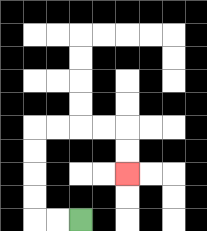{'start': '[3, 9]', 'end': '[5, 7]', 'path_directions': 'L,L,U,U,U,U,R,R,R,R,D,D', 'path_coordinates': '[[3, 9], [2, 9], [1, 9], [1, 8], [1, 7], [1, 6], [1, 5], [2, 5], [3, 5], [4, 5], [5, 5], [5, 6], [5, 7]]'}